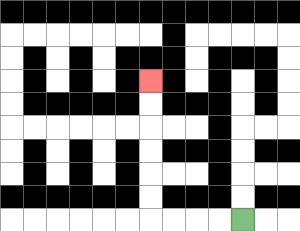{'start': '[10, 9]', 'end': '[6, 3]', 'path_directions': 'L,L,L,L,U,U,U,U,U,U', 'path_coordinates': '[[10, 9], [9, 9], [8, 9], [7, 9], [6, 9], [6, 8], [6, 7], [6, 6], [6, 5], [6, 4], [6, 3]]'}